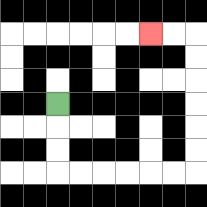{'start': '[2, 4]', 'end': '[6, 1]', 'path_directions': 'D,D,D,R,R,R,R,R,R,U,U,U,U,U,U,L,L', 'path_coordinates': '[[2, 4], [2, 5], [2, 6], [2, 7], [3, 7], [4, 7], [5, 7], [6, 7], [7, 7], [8, 7], [8, 6], [8, 5], [8, 4], [8, 3], [8, 2], [8, 1], [7, 1], [6, 1]]'}